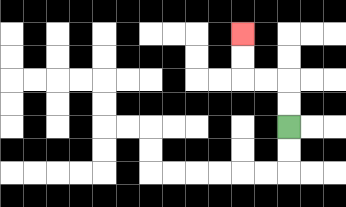{'start': '[12, 5]', 'end': '[10, 1]', 'path_directions': 'U,U,L,L,U,U', 'path_coordinates': '[[12, 5], [12, 4], [12, 3], [11, 3], [10, 3], [10, 2], [10, 1]]'}